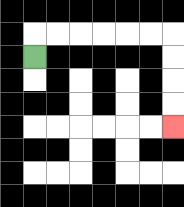{'start': '[1, 2]', 'end': '[7, 5]', 'path_directions': 'U,R,R,R,R,R,R,D,D,D,D', 'path_coordinates': '[[1, 2], [1, 1], [2, 1], [3, 1], [4, 1], [5, 1], [6, 1], [7, 1], [7, 2], [7, 3], [7, 4], [7, 5]]'}